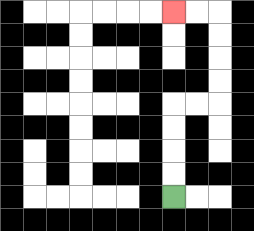{'start': '[7, 8]', 'end': '[7, 0]', 'path_directions': 'U,U,U,U,R,R,U,U,U,U,L,L', 'path_coordinates': '[[7, 8], [7, 7], [7, 6], [7, 5], [7, 4], [8, 4], [9, 4], [9, 3], [9, 2], [9, 1], [9, 0], [8, 0], [7, 0]]'}